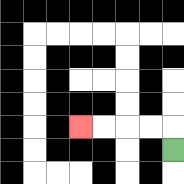{'start': '[7, 6]', 'end': '[3, 5]', 'path_directions': 'U,L,L,L,L', 'path_coordinates': '[[7, 6], [7, 5], [6, 5], [5, 5], [4, 5], [3, 5]]'}